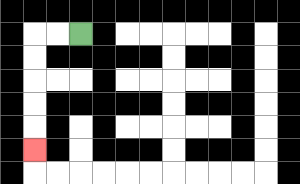{'start': '[3, 1]', 'end': '[1, 6]', 'path_directions': 'L,L,D,D,D,D,D', 'path_coordinates': '[[3, 1], [2, 1], [1, 1], [1, 2], [1, 3], [1, 4], [1, 5], [1, 6]]'}